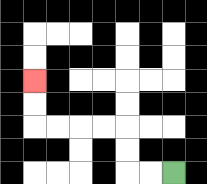{'start': '[7, 7]', 'end': '[1, 3]', 'path_directions': 'L,L,U,U,L,L,L,L,U,U', 'path_coordinates': '[[7, 7], [6, 7], [5, 7], [5, 6], [5, 5], [4, 5], [3, 5], [2, 5], [1, 5], [1, 4], [1, 3]]'}